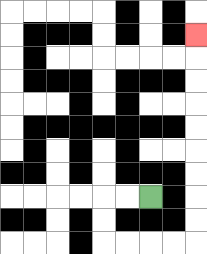{'start': '[6, 8]', 'end': '[8, 1]', 'path_directions': 'L,L,D,D,R,R,R,R,U,U,U,U,U,U,U,U,U', 'path_coordinates': '[[6, 8], [5, 8], [4, 8], [4, 9], [4, 10], [5, 10], [6, 10], [7, 10], [8, 10], [8, 9], [8, 8], [8, 7], [8, 6], [8, 5], [8, 4], [8, 3], [8, 2], [8, 1]]'}